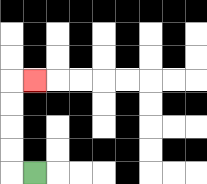{'start': '[1, 7]', 'end': '[1, 3]', 'path_directions': 'L,U,U,U,U,R', 'path_coordinates': '[[1, 7], [0, 7], [0, 6], [0, 5], [0, 4], [0, 3], [1, 3]]'}